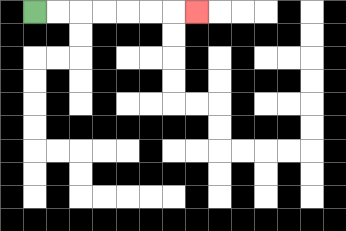{'start': '[1, 0]', 'end': '[8, 0]', 'path_directions': 'R,R,R,R,R,R,R', 'path_coordinates': '[[1, 0], [2, 0], [3, 0], [4, 0], [5, 0], [6, 0], [7, 0], [8, 0]]'}